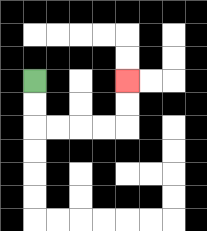{'start': '[1, 3]', 'end': '[5, 3]', 'path_directions': 'D,D,R,R,R,R,U,U', 'path_coordinates': '[[1, 3], [1, 4], [1, 5], [2, 5], [3, 5], [4, 5], [5, 5], [5, 4], [5, 3]]'}